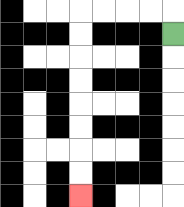{'start': '[7, 1]', 'end': '[3, 8]', 'path_directions': 'U,L,L,L,L,D,D,D,D,D,D,D,D', 'path_coordinates': '[[7, 1], [7, 0], [6, 0], [5, 0], [4, 0], [3, 0], [3, 1], [3, 2], [3, 3], [3, 4], [3, 5], [3, 6], [3, 7], [3, 8]]'}